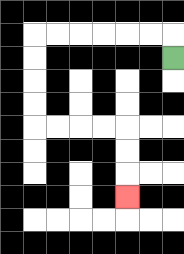{'start': '[7, 2]', 'end': '[5, 8]', 'path_directions': 'U,L,L,L,L,L,L,D,D,D,D,R,R,R,R,D,D,D', 'path_coordinates': '[[7, 2], [7, 1], [6, 1], [5, 1], [4, 1], [3, 1], [2, 1], [1, 1], [1, 2], [1, 3], [1, 4], [1, 5], [2, 5], [3, 5], [4, 5], [5, 5], [5, 6], [5, 7], [5, 8]]'}